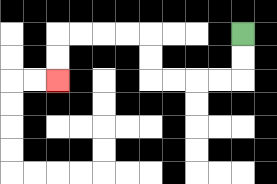{'start': '[10, 1]', 'end': '[2, 3]', 'path_directions': 'D,D,L,L,L,L,U,U,L,L,L,L,D,D', 'path_coordinates': '[[10, 1], [10, 2], [10, 3], [9, 3], [8, 3], [7, 3], [6, 3], [6, 2], [6, 1], [5, 1], [4, 1], [3, 1], [2, 1], [2, 2], [2, 3]]'}